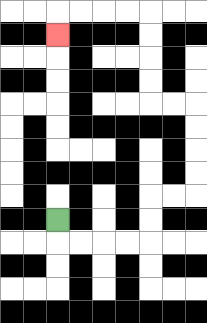{'start': '[2, 9]', 'end': '[2, 1]', 'path_directions': 'D,R,R,R,R,U,U,R,R,U,U,U,U,L,L,U,U,U,U,L,L,L,L,D', 'path_coordinates': '[[2, 9], [2, 10], [3, 10], [4, 10], [5, 10], [6, 10], [6, 9], [6, 8], [7, 8], [8, 8], [8, 7], [8, 6], [8, 5], [8, 4], [7, 4], [6, 4], [6, 3], [6, 2], [6, 1], [6, 0], [5, 0], [4, 0], [3, 0], [2, 0], [2, 1]]'}